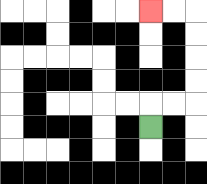{'start': '[6, 5]', 'end': '[6, 0]', 'path_directions': 'U,R,R,U,U,U,U,L,L', 'path_coordinates': '[[6, 5], [6, 4], [7, 4], [8, 4], [8, 3], [8, 2], [8, 1], [8, 0], [7, 0], [6, 0]]'}